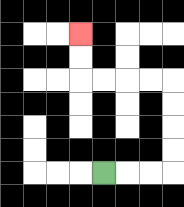{'start': '[4, 7]', 'end': '[3, 1]', 'path_directions': 'R,R,R,U,U,U,U,L,L,L,L,U,U', 'path_coordinates': '[[4, 7], [5, 7], [6, 7], [7, 7], [7, 6], [7, 5], [7, 4], [7, 3], [6, 3], [5, 3], [4, 3], [3, 3], [3, 2], [3, 1]]'}